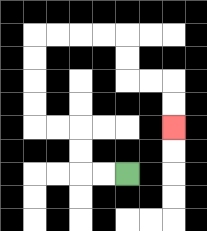{'start': '[5, 7]', 'end': '[7, 5]', 'path_directions': 'L,L,U,U,L,L,U,U,U,U,R,R,R,R,D,D,R,R,D,D', 'path_coordinates': '[[5, 7], [4, 7], [3, 7], [3, 6], [3, 5], [2, 5], [1, 5], [1, 4], [1, 3], [1, 2], [1, 1], [2, 1], [3, 1], [4, 1], [5, 1], [5, 2], [5, 3], [6, 3], [7, 3], [7, 4], [7, 5]]'}